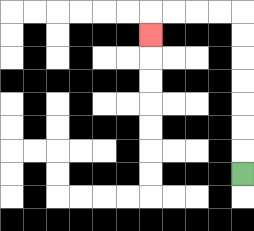{'start': '[10, 7]', 'end': '[6, 1]', 'path_directions': 'U,U,U,U,U,U,U,L,L,L,L,D', 'path_coordinates': '[[10, 7], [10, 6], [10, 5], [10, 4], [10, 3], [10, 2], [10, 1], [10, 0], [9, 0], [8, 0], [7, 0], [6, 0], [6, 1]]'}